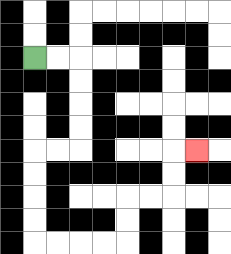{'start': '[1, 2]', 'end': '[8, 6]', 'path_directions': 'R,R,D,D,D,D,L,L,D,D,D,D,R,R,R,R,U,U,R,R,U,U,R', 'path_coordinates': '[[1, 2], [2, 2], [3, 2], [3, 3], [3, 4], [3, 5], [3, 6], [2, 6], [1, 6], [1, 7], [1, 8], [1, 9], [1, 10], [2, 10], [3, 10], [4, 10], [5, 10], [5, 9], [5, 8], [6, 8], [7, 8], [7, 7], [7, 6], [8, 6]]'}